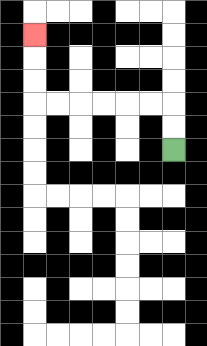{'start': '[7, 6]', 'end': '[1, 1]', 'path_directions': 'U,U,L,L,L,L,L,L,U,U,U', 'path_coordinates': '[[7, 6], [7, 5], [7, 4], [6, 4], [5, 4], [4, 4], [3, 4], [2, 4], [1, 4], [1, 3], [1, 2], [1, 1]]'}